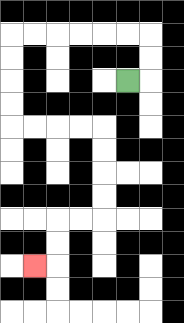{'start': '[5, 3]', 'end': '[1, 11]', 'path_directions': 'R,U,U,L,L,L,L,L,L,D,D,D,D,R,R,R,R,D,D,D,D,L,L,D,D,L', 'path_coordinates': '[[5, 3], [6, 3], [6, 2], [6, 1], [5, 1], [4, 1], [3, 1], [2, 1], [1, 1], [0, 1], [0, 2], [0, 3], [0, 4], [0, 5], [1, 5], [2, 5], [3, 5], [4, 5], [4, 6], [4, 7], [4, 8], [4, 9], [3, 9], [2, 9], [2, 10], [2, 11], [1, 11]]'}